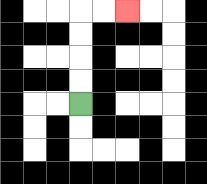{'start': '[3, 4]', 'end': '[5, 0]', 'path_directions': 'U,U,U,U,R,R', 'path_coordinates': '[[3, 4], [3, 3], [3, 2], [3, 1], [3, 0], [4, 0], [5, 0]]'}